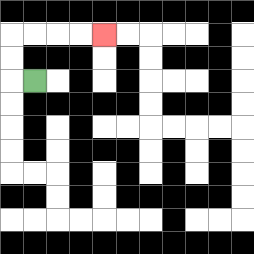{'start': '[1, 3]', 'end': '[4, 1]', 'path_directions': 'L,U,U,R,R,R,R', 'path_coordinates': '[[1, 3], [0, 3], [0, 2], [0, 1], [1, 1], [2, 1], [3, 1], [4, 1]]'}